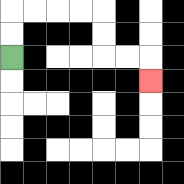{'start': '[0, 2]', 'end': '[6, 3]', 'path_directions': 'U,U,R,R,R,R,D,D,R,R,D', 'path_coordinates': '[[0, 2], [0, 1], [0, 0], [1, 0], [2, 0], [3, 0], [4, 0], [4, 1], [4, 2], [5, 2], [6, 2], [6, 3]]'}